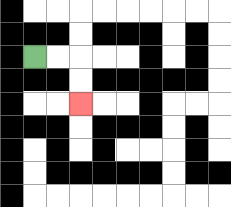{'start': '[1, 2]', 'end': '[3, 4]', 'path_directions': 'R,R,D,D', 'path_coordinates': '[[1, 2], [2, 2], [3, 2], [3, 3], [3, 4]]'}